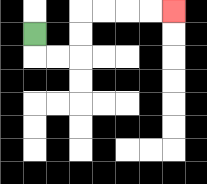{'start': '[1, 1]', 'end': '[7, 0]', 'path_directions': 'D,R,R,U,U,R,R,R,R', 'path_coordinates': '[[1, 1], [1, 2], [2, 2], [3, 2], [3, 1], [3, 0], [4, 0], [5, 0], [6, 0], [7, 0]]'}